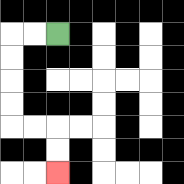{'start': '[2, 1]', 'end': '[2, 7]', 'path_directions': 'L,L,D,D,D,D,R,R,D,D', 'path_coordinates': '[[2, 1], [1, 1], [0, 1], [0, 2], [0, 3], [0, 4], [0, 5], [1, 5], [2, 5], [2, 6], [2, 7]]'}